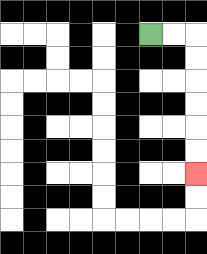{'start': '[6, 1]', 'end': '[8, 7]', 'path_directions': 'R,R,D,D,D,D,D,D', 'path_coordinates': '[[6, 1], [7, 1], [8, 1], [8, 2], [8, 3], [8, 4], [8, 5], [8, 6], [8, 7]]'}